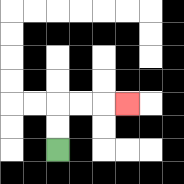{'start': '[2, 6]', 'end': '[5, 4]', 'path_directions': 'U,U,R,R,R', 'path_coordinates': '[[2, 6], [2, 5], [2, 4], [3, 4], [4, 4], [5, 4]]'}